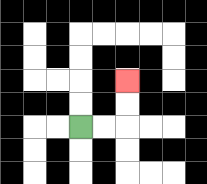{'start': '[3, 5]', 'end': '[5, 3]', 'path_directions': 'R,R,U,U', 'path_coordinates': '[[3, 5], [4, 5], [5, 5], [5, 4], [5, 3]]'}